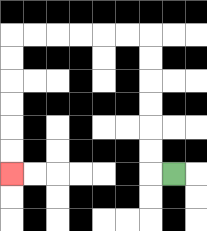{'start': '[7, 7]', 'end': '[0, 7]', 'path_directions': 'L,U,U,U,U,U,U,L,L,L,L,L,L,D,D,D,D,D,D', 'path_coordinates': '[[7, 7], [6, 7], [6, 6], [6, 5], [6, 4], [6, 3], [6, 2], [6, 1], [5, 1], [4, 1], [3, 1], [2, 1], [1, 1], [0, 1], [0, 2], [0, 3], [0, 4], [0, 5], [0, 6], [0, 7]]'}